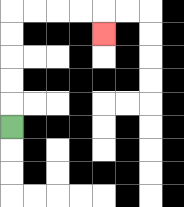{'start': '[0, 5]', 'end': '[4, 1]', 'path_directions': 'U,U,U,U,U,R,R,R,R,D', 'path_coordinates': '[[0, 5], [0, 4], [0, 3], [0, 2], [0, 1], [0, 0], [1, 0], [2, 0], [3, 0], [4, 0], [4, 1]]'}